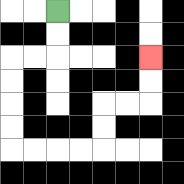{'start': '[2, 0]', 'end': '[6, 2]', 'path_directions': 'D,D,L,L,D,D,D,D,R,R,R,R,U,U,R,R,U,U', 'path_coordinates': '[[2, 0], [2, 1], [2, 2], [1, 2], [0, 2], [0, 3], [0, 4], [0, 5], [0, 6], [1, 6], [2, 6], [3, 6], [4, 6], [4, 5], [4, 4], [5, 4], [6, 4], [6, 3], [6, 2]]'}